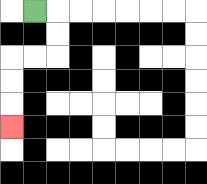{'start': '[1, 0]', 'end': '[0, 5]', 'path_directions': 'R,D,D,L,L,D,D,D', 'path_coordinates': '[[1, 0], [2, 0], [2, 1], [2, 2], [1, 2], [0, 2], [0, 3], [0, 4], [0, 5]]'}